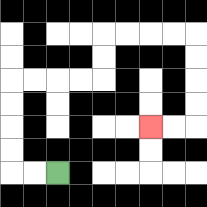{'start': '[2, 7]', 'end': '[6, 5]', 'path_directions': 'L,L,U,U,U,U,R,R,R,R,U,U,R,R,R,R,D,D,D,D,L,L', 'path_coordinates': '[[2, 7], [1, 7], [0, 7], [0, 6], [0, 5], [0, 4], [0, 3], [1, 3], [2, 3], [3, 3], [4, 3], [4, 2], [4, 1], [5, 1], [6, 1], [7, 1], [8, 1], [8, 2], [8, 3], [8, 4], [8, 5], [7, 5], [6, 5]]'}